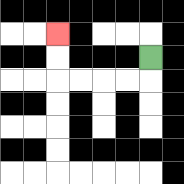{'start': '[6, 2]', 'end': '[2, 1]', 'path_directions': 'D,L,L,L,L,U,U', 'path_coordinates': '[[6, 2], [6, 3], [5, 3], [4, 3], [3, 3], [2, 3], [2, 2], [2, 1]]'}